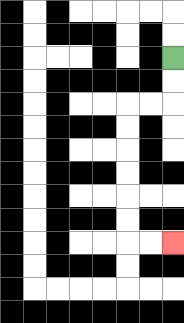{'start': '[7, 2]', 'end': '[7, 10]', 'path_directions': 'D,D,L,L,D,D,D,D,D,D,R,R', 'path_coordinates': '[[7, 2], [7, 3], [7, 4], [6, 4], [5, 4], [5, 5], [5, 6], [5, 7], [5, 8], [5, 9], [5, 10], [6, 10], [7, 10]]'}